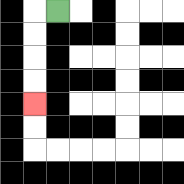{'start': '[2, 0]', 'end': '[1, 4]', 'path_directions': 'L,D,D,D,D', 'path_coordinates': '[[2, 0], [1, 0], [1, 1], [1, 2], [1, 3], [1, 4]]'}